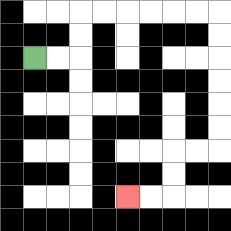{'start': '[1, 2]', 'end': '[5, 8]', 'path_directions': 'R,R,U,U,R,R,R,R,R,R,D,D,D,D,D,D,L,L,D,D,L,L', 'path_coordinates': '[[1, 2], [2, 2], [3, 2], [3, 1], [3, 0], [4, 0], [5, 0], [6, 0], [7, 0], [8, 0], [9, 0], [9, 1], [9, 2], [9, 3], [9, 4], [9, 5], [9, 6], [8, 6], [7, 6], [7, 7], [7, 8], [6, 8], [5, 8]]'}